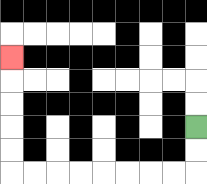{'start': '[8, 5]', 'end': '[0, 2]', 'path_directions': 'D,D,L,L,L,L,L,L,L,L,U,U,U,U,U', 'path_coordinates': '[[8, 5], [8, 6], [8, 7], [7, 7], [6, 7], [5, 7], [4, 7], [3, 7], [2, 7], [1, 7], [0, 7], [0, 6], [0, 5], [0, 4], [0, 3], [0, 2]]'}